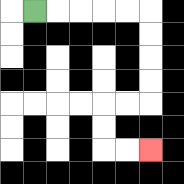{'start': '[1, 0]', 'end': '[6, 6]', 'path_directions': 'R,R,R,R,R,D,D,D,D,L,L,D,D,R,R', 'path_coordinates': '[[1, 0], [2, 0], [3, 0], [4, 0], [5, 0], [6, 0], [6, 1], [6, 2], [6, 3], [6, 4], [5, 4], [4, 4], [4, 5], [4, 6], [5, 6], [6, 6]]'}